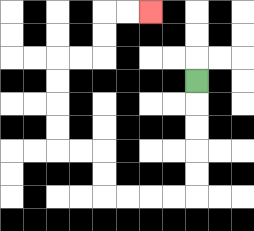{'start': '[8, 3]', 'end': '[6, 0]', 'path_directions': 'D,D,D,D,D,L,L,L,L,U,U,L,L,U,U,U,U,R,R,U,U,R,R', 'path_coordinates': '[[8, 3], [8, 4], [8, 5], [8, 6], [8, 7], [8, 8], [7, 8], [6, 8], [5, 8], [4, 8], [4, 7], [4, 6], [3, 6], [2, 6], [2, 5], [2, 4], [2, 3], [2, 2], [3, 2], [4, 2], [4, 1], [4, 0], [5, 0], [6, 0]]'}